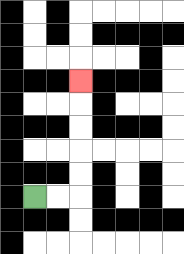{'start': '[1, 8]', 'end': '[3, 3]', 'path_directions': 'R,R,U,U,U,U,U', 'path_coordinates': '[[1, 8], [2, 8], [3, 8], [3, 7], [3, 6], [3, 5], [3, 4], [3, 3]]'}